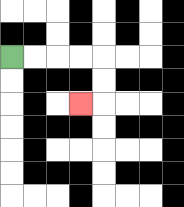{'start': '[0, 2]', 'end': '[3, 4]', 'path_directions': 'R,R,R,R,D,D,L', 'path_coordinates': '[[0, 2], [1, 2], [2, 2], [3, 2], [4, 2], [4, 3], [4, 4], [3, 4]]'}